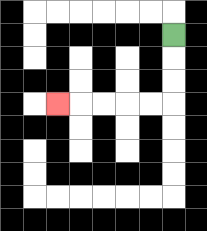{'start': '[7, 1]', 'end': '[2, 4]', 'path_directions': 'D,D,D,L,L,L,L,L', 'path_coordinates': '[[7, 1], [7, 2], [7, 3], [7, 4], [6, 4], [5, 4], [4, 4], [3, 4], [2, 4]]'}